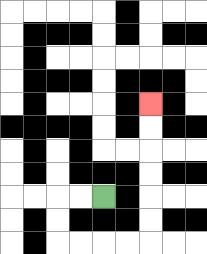{'start': '[4, 8]', 'end': '[6, 4]', 'path_directions': 'L,L,D,D,R,R,R,R,U,U,U,U,U,U', 'path_coordinates': '[[4, 8], [3, 8], [2, 8], [2, 9], [2, 10], [3, 10], [4, 10], [5, 10], [6, 10], [6, 9], [6, 8], [6, 7], [6, 6], [6, 5], [6, 4]]'}